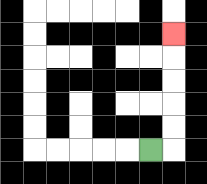{'start': '[6, 6]', 'end': '[7, 1]', 'path_directions': 'R,U,U,U,U,U', 'path_coordinates': '[[6, 6], [7, 6], [7, 5], [7, 4], [7, 3], [7, 2], [7, 1]]'}